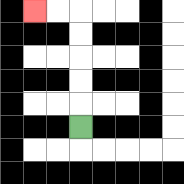{'start': '[3, 5]', 'end': '[1, 0]', 'path_directions': 'U,U,U,U,U,L,L', 'path_coordinates': '[[3, 5], [3, 4], [3, 3], [3, 2], [3, 1], [3, 0], [2, 0], [1, 0]]'}